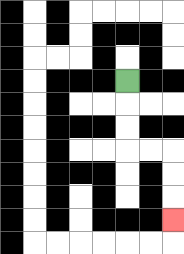{'start': '[5, 3]', 'end': '[7, 9]', 'path_directions': 'D,D,D,R,R,D,D,D', 'path_coordinates': '[[5, 3], [5, 4], [5, 5], [5, 6], [6, 6], [7, 6], [7, 7], [7, 8], [7, 9]]'}